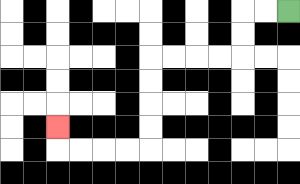{'start': '[12, 0]', 'end': '[2, 5]', 'path_directions': 'L,L,D,D,L,L,L,L,D,D,D,D,L,L,L,L,U', 'path_coordinates': '[[12, 0], [11, 0], [10, 0], [10, 1], [10, 2], [9, 2], [8, 2], [7, 2], [6, 2], [6, 3], [6, 4], [6, 5], [6, 6], [5, 6], [4, 6], [3, 6], [2, 6], [2, 5]]'}